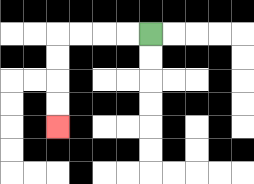{'start': '[6, 1]', 'end': '[2, 5]', 'path_directions': 'L,L,L,L,D,D,D,D', 'path_coordinates': '[[6, 1], [5, 1], [4, 1], [3, 1], [2, 1], [2, 2], [2, 3], [2, 4], [2, 5]]'}